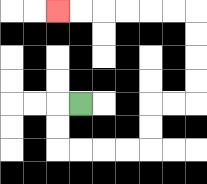{'start': '[3, 4]', 'end': '[2, 0]', 'path_directions': 'L,D,D,R,R,R,R,U,U,R,R,U,U,U,U,L,L,L,L,L,L', 'path_coordinates': '[[3, 4], [2, 4], [2, 5], [2, 6], [3, 6], [4, 6], [5, 6], [6, 6], [6, 5], [6, 4], [7, 4], [8, 4], [8, 3], [8, 2], [8, 1], [8, 0], [7, 0], [6, 0], [5, 0], [4, 0], [3, 0], [2, 0]]'}